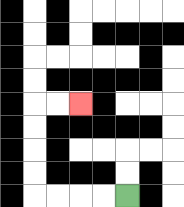{'start': '[5, 8]', 'end': '[3, 4]', 'path_directions': 'L,L,L,L,U,U,U,U,R,R', 'path_coordinates': '[[5, 8], [4, 8], [3, 8], [2, 8], [1, 8], [1, 7], [1, 6], [1, 5], [1, 4], [2, 4], [3, 4]]'}